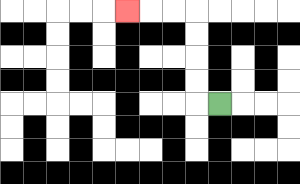{'start': '[9, 4]', 'end': '[5, 0]', 'path_directions': 'L,U,U,U,U,L,L,L', 'path_coordinates': '[[9, 4], [8, 4], [8, 3], [8, 2], [8, 1], [8, 0], [7, 0], [6, 0], [5, 0]]'}